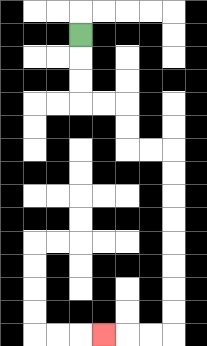{'start': '[3, 1]', 'end': '[4, 14]', 'path_directions': 'D,D,D,R,R,D,D,R,R,D,D,D,D,D,D,D,D,L,L,L', 'path_coordinates': '[[3, 1], [3, 2], [3, 3], [3, 4], [4, 4], [5, 4], [5, 5], [5, 6], [6, 6], [7, 6], [7, 7], [7, 8], [7, 9], [7, 10], [7, 11], [7, 12], [7, 13], [7, 14], [6, 14], [5, 14], [4, 14]]'}